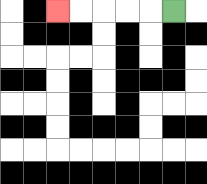{'start': '[7, 0]', 'end': '[2, 0]', 'path_directions': 'L,L,L,L,L', 'path_coordinates': '[[7, 0], [6, 0], [5, 0], [4, 0], [3, 0], [2, 0]]'}